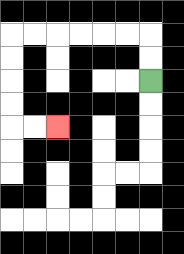{'start': '[6, 3]', 'end': '[2, 5]', 'path_directions': 'U,U,L,L,L,L,L,L,D,D,D,D,R,R', 'path_coordinates': '[[6, 3], [6, 2], [6, 1], [5, 1], [4, 1], [3, 1], [2, 1], [1, 1], [0, 1], [0, 2], [0, 3], [0, 4], [0, 5], [1, 5], [2, 5]]'}